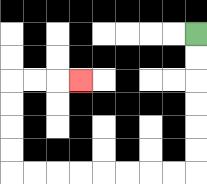{'start': '[8, 1]', 'end': '[3, 3]', 'path_directions': 'D,D,D,D,D,D,L,L,L,L,L,L,L,L,U,U,U,U,R,R,R', 'path_coordinates': '[[8, 1], [8, 2], [8, 3], [8, 4], [8, 5], [8, 6], [8, 7], [7, 7], [6, 7], [5, 7], [4, 7], [3, 7], [2, 7], [1, 7], [0, 7], [0, 6], [0, 5], [0, 4], [0, 3], [1, 3], [2, 3], [3, 3]]'}